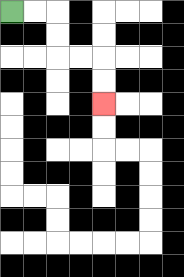{'start': '[0, 0]', 'end': '[4, 4]', 'path_directions': 'R,R,D,D,R,R,D,D', 'path_coordinates': '[[0, 0], [1, 0], [2, 0], [2, 1], [2, 2], [3, 2], [4, 2], [4, 3], [4, 4]]'}